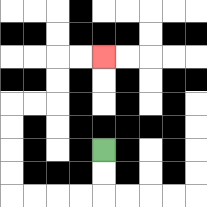{'start': '[4, 6]', 'end': '[4, 2]', 'path_directions': 'D,D,L,L,L,L,U,U,U,U,R,R,U,U,R,R', 'path_coordinates': '[[4, 6], [4, 7], [4, 8], [3, 8], [2, 8], [1, 8], [0, 8], [0, 7], [0, 6], [0, 5], [0, 4], [1, 4], [2, 4], [2, 3], [2, 2], [3, 2], [4, 2]]'}